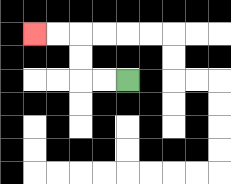{'start': '[5, 3]', 'end': '[1, 1]', 'path_directions': 'L,L,U,U,L,L', 'path_coordinates': '[[5, 3], [4, 3], [3, 3], [3, 2], [3, 1], [2, 1], [1, 1]]'}